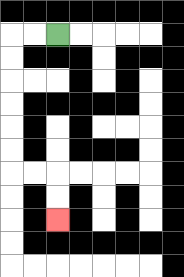{'start': '[2, 1]', 'end': '[2, 9]', 'path_directions': 'L,L,D,D,D,D,D,D,R,R,D,D', 'path_coordinates': '[[2, 1], [1, 1], [0, 1], [0, 2], [0, 3], [0, 4], [0, 5], [0, 6], [0, 7], [1, 7], [2, 7], [2, 8], [2, 9]]'}